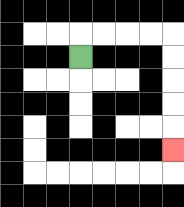{'start': '[3, 2]', 'end': '[7, 6]', 'path_directions': 'U,R,R,R,R,D,D,D,D,D', 'path_coordinates': '[[3, 2], [3, 1], [4, 1], [5, 1], [6, 1], [7, 1], [7, 2], [7, 3], [7, 4], [7, 5], [7, 6]]'}